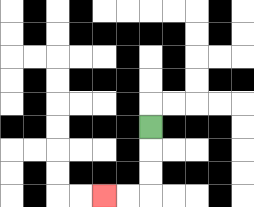{'start': '[6, 5]', 'end': '[4, 8]', 'path_directions': 'D,D,D,L,L', 'path_coordinates': '[[6, 5], [6, 6], [6, 7], [6, 8], [5, 8], [4, 8]]'}